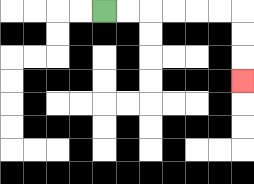{'start': '[4, 0]', 'end': '[10, 3]', 'path_directions': 'R,R,R,R,R,R,D,D,D', 'path_coordinates': '[[4, 0], [5, 0], [6, 0], [7, 0], [8, 0], [9, 0], [10, 0], [10, 1], [10, 2], [10, 3]]'}